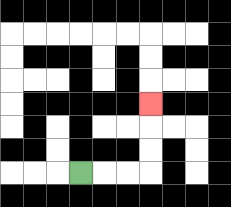{'start': '[3, 7]', 'end': '[6, 4]', 'path_directions': 'R,R,R,U,U,U', 'path_coordinates': '[[3, 7], [4, 7], [5, 7], [6, 7], [6, 6], [6, 5], [6, 4]]'}